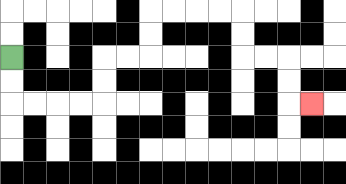{'start': '[0, 2]', 'end': '[13, 4]', 'path_directions': 'D,D,R,R,R,R,U,U,R,R,U,U,R,R,R,R,D,D,R,R,D,D,R', 'path_coordinates': '[[0, 2], [0, 3], [0, 4], [1, 4], [2, 4], [3, 4], [4, 4], [4, 3], [4, 2], [5, 2], [6, 2], [6, 1], [6, 0], [7, 0], [8, 0], [9, 0], [10, 0], [10, 1], [10, 2], [11, 2], [12, 2], [12, 3], [12, 4], [13, 4]]'}